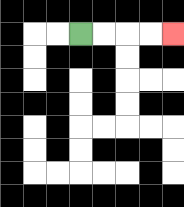{'start': '[3, 1]', 'end': '[7, 1]', 'path_directions': 'R,R,R,R', 'path_coordinates': '[[3, 1], [4, 1], [5, 1], [6, 1], [7, 1]]'}